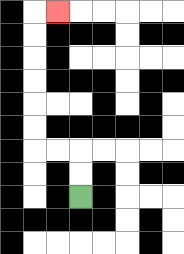{'start': '[3, 8]', 'end': '[2, 0]', 'path_directions': 'U,U,L,L,U,U,U,U,U,U,R', 'path_coordinates': '[[3, 8], [3, 7], [3, 6], [2, 6], [1, 6], [1, 5], [1, 4], [1, 3], [1, 2], [1, 1], [1, 0], [2, 0]]'}